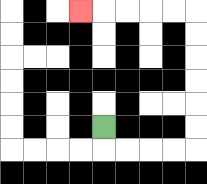{'start': '[4, 5]', 'end': '[3, 0]', 'path_directions': 'D,R,R,R,R,U,U,U,U,U,U,L,L,L,L,L', 'path_coordinates': '[[4, 5], [4, 6], [5, 6], [6, 6], [7, 6], [8, 6], [8, 5], [8, 4], [8, 3], [8, 2], [8, 1], [8, 0], [7, 0], [6, 0], [5, 0], [4, 0], [3, 0]]'}